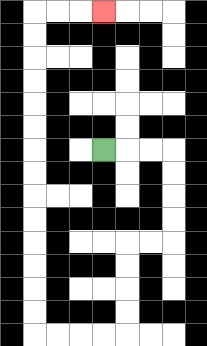{'start': '[4, 6]', 'end': '[4, 0]', 'path_directions': 'R,R,R,D,D,D,D,L,L,D,D,D,D,L,L,L,L,U,U,U,U,U,U,U,U,U,U,U,U,U,U,R,R,R', 'path_coordinates': '[[4, 6], [5, 6], [6, 6], [7, 6], [7, 7], [7, 8], [7, 9], [7, 10], [6, 10], [5, 10], [5, 11], [5, 12], [5, 13], [5, 14], [4, 14], [3, 14], [2, 14], [1, 14], [1, 13], [1, 12], [1, 11], [1, 10], [1, 9], [1, 8], [1, 7], [1, 6], [1, 5], [1, 4], [1, 3], [1, 2], [1, 1], [1, 0], [2, 0], [3, 0], [4, 0]]'}